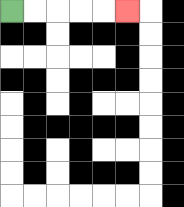{'start': '[0, 0]', 'end': '[5, 0]', 'path_directions': 'R,R,R,R,R', 'path_coordinates': '[[0, 0], [1, 0], [2, 0], [3, 0], [4, 0], [5, 0]]'}